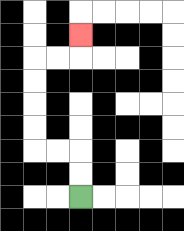{'start': '[3, 8]', 'end': '[3, 1]', 'path_directions': 'U,U,L,L,U,U,U,U,R,R,U', 'path_coordinates': '[[3, 8], [3, 7], [3, 6], [2, 6], [1, 6], [1, 5], [1, 4], [1, 3], [1, 2], [2, 2], [3, 2], [3, 1]]'}